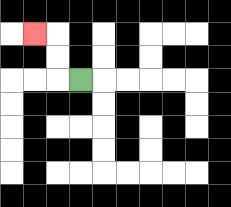{'start': '[3, 3]', 'end': '[1, 1]', 'path_directions': 'L,U,U,L', 'path_coordinates': '[[3, 3], [2, 3], [2, 2], [2, 1], [1, 1]]'}